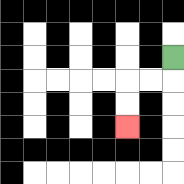{'start': '[7, 2]', 'end': '[5, 5]', 'path_directions': 'D,L,L,D,D', 'path_coordinates': '[[7, 2], [7, 3], [6, 3], [5, 3], [5, 4], [5, 5]]'}